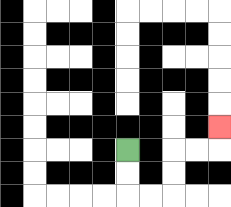{'start': '[5, 6]', 'end': '[9, 5]', 'path_directions': 'D,D,R,R,U,U,R,R,U', 'path_coordinates': '[[5, 6], [5, 7], [5, 8], [6, 8], [7, 8], [7, 7], [7, 6], [8, 6], [9, 6], [9, 5]]'}